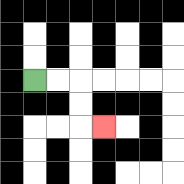{'start': '[1, 3]', 'end': '[4, 5]', 'path_directions': 'R,R,D,D,R', 'path_coordinates': '[[1, 3], [2, 3], [3, 3], [3, 4], [3, 5], [4, 5]]'}